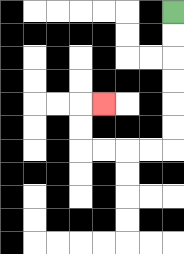{'start': '[7, 0]', 'end': '[4, 4]', 'path_directions': 'D,D,D,D,D,D,L,L,L,L,U,U,R', 'path_coordinates': '[[7, 0], [7, 1], [7, 2], [7, 3], [7, 4], [7, 5], [7, 6], [6, 6], [5, 6], [4, 6], [3, 6], [3, 5], [3, 4], [4, 4]]'}